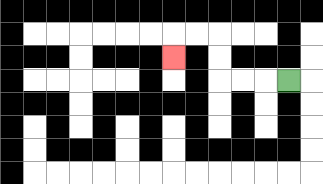{'start': '[12, 3]', 'end': '[7, 2]', 'path_directions': 'L,L,L,U,U,L,L,D', 'path_coordinates': '[[12, 3], [11, 3], [10, 3], [9, 3], [9, 2], [9, 1], [8, 1], [7, 1], [7, 2]]'}